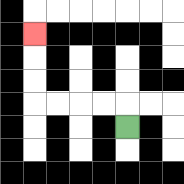{'start': '[5, 5]', 'end': '[1, 1]', 'path_directions': 'U,L,L,L,L,U,U,U', 'path_coordinates': '[[5, 5], [5, 4], [4, 4], [3, 4], [2, 4], [1, 4], [1, 3], [1, 2], [1, 1]]'}